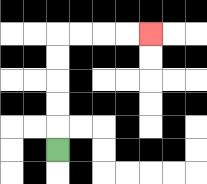{'start': '[2, 6]', 'end': '[6, 1]', 'path_directions': 'U,U,U,U,U,R,R,R,R', 'path_coordinates': '[[2, 6], [2, 5], [2, 4], [2, 3], [2, 2], [2, 1], [3, 1], [4, 1], [5, 1], [6, 1]]'}